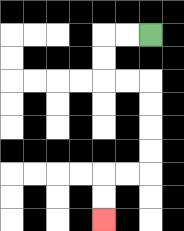{'start': '[6, 1]', 'end': '[4, 9]', 'path_directions': 'L,L,D,D,R,R,D,D,D,D,L,L,D,D', 'path_coordinates': '[[6, 1], [5, 1], [4, 1], [4, 2], [4, 3], [5, 3], [6, 3], [6, 4], [6, 5], [6, 6], [6, 7], [5, 7], [4, 7], [4, 8], [4, 9]]'}